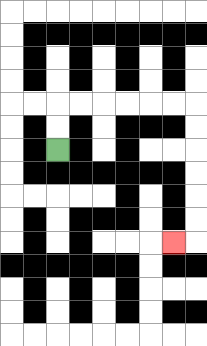{'start': '[2, 6]', 'end': '[7, 10]', 'path_directions': 'U,U,R,R,R,R,R,R,D,D,D,D,D,D,L', 'path_coordinates': '[[2, 6], [2, 5], [2, 4], [3, 4], [4, 4], [5, 4], [6, 4], [7, 4], [8, 4], [8, 5], [8, 6], [8, 7], [8, 8], [8, 9], [8, 10], [7, 10]]'}